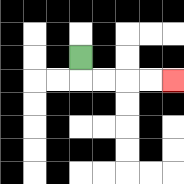{'start': '[3, 2]', 'end': '[7, 3]', 'path_directions': 'D,R,R,R,R', 'path_coordinates': '[[3, 2], [3, 3], [4, 3], [5, 3], [6, 3], [7, 3]]'}